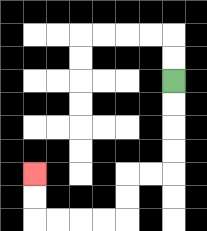{'start': '[7, 3]', 'end': '[1, 7]', 'path_directions': 'D,D,D,D,L,L,D,D,L,L,L,L,U,U', 'path_coordinates': '[[7, 3], [7, 4], [7, 5], [7, 6], [7, 7], [6, 7], [5, 7], [5, 8], [5, 9], [4, 9], [3, 9], [2, 9], [1, 9], [1, 8], [1, 7]]'}